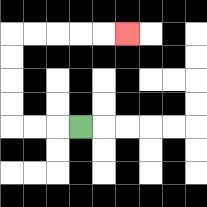{'start': '[3, 5]', 'end': '[5, 1]', 'path_directions': 'L,L,L,U,U,U,U,R,R,R,R,R', 'path_coordinates': '[[3, 5], [2, 5], [1, 5], [0, 5], [0, 4], [0, 3], [0, 2], [0, 1], [1, 1], [2, 1], [3, 1], [4, 1], [5, 1]]'}